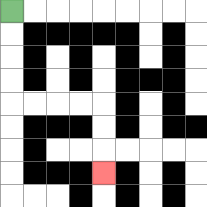{'start': '[0, 0]', 'end': '[4, 7]', 'path_directions': 'D,D,D,D,R,R,R,R,D,D,D', 'path_coordinates': '[[0, 0], [0, 1], [0, 2], [0, 3], [0, 4], [1, 4], [2, 4], [3, 4], [4, 4], [4, 5], [4, 6], [4, 7]]'}